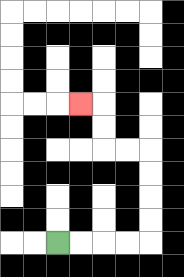{'start': '[2, 10]', 'end': '[3, 4]', 'path_directions': 'R,R,R,R,U,U,U,U,L,L,U,U,L', 'path_coordinates': '[[2, 10], [3, 10], [4, 10], [5, 10], [6, 10], [6, 9], [6, 8], [6, 7], [6, 6], [5, 6], [4, 6], [4, 5], [4, 4], [3, 4]]'}